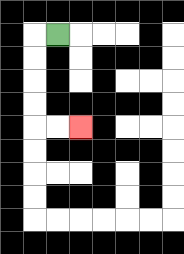{'start': '[2, 1]', 'end': '[3, 5]', 'path_directions': 'L,D,D,D,D,R,R', 'path_coordinates': '[[2, 1], [1, 1], [1, 2], [1, 3], [1, 4], [1, 5], [2, 5], [3, 5]]'}